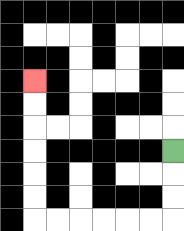{'start': '[7, 6]', 'end': '[1, 3]', 'path_directions': 'D,D,D,L,L,L,L,L,L,U,U,U,U,U,U', 'path_coordinates': '[[7, 6], [7, 7], [7, 8], [7, 9], [6, 9], [5, 9], [4, 9], [3, 9], [2, 9], [1, 9], [1, 8], [1, 7], [1, 6], [1, 5], [1, 4], [1, 3]]'}